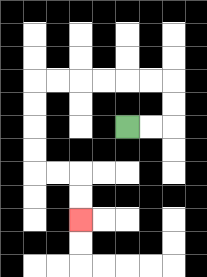{'start': '[5, 5]', 'end': '[3, 9]', 'path_directions': 'R,R,U,U,L,L,L,L,L,L,D,D,D,D,R,R,D,D', 'path_coordinates': '[[5, 5], [6, 5], [7, 5], [7, 4], [7, 3], [6, 3], [5, 3], [4, 3], [3, 3], [2, 3], [1, 3], [1, 4], [1, 5], [1, 6], [1, 7], [2, 7], [3, 7], [3, 8], [3, 9]]'}